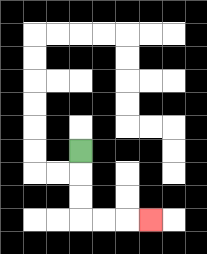{'start': '[3, 6]', 'end': '[6, 9]', 'path_directions': 'D,D,D,R,R,R', 'path_coordinates': '[[3, 6], [3, 7], [3, 8], [3, 9], [4, 9], [5, 9], [6, 9]]'}